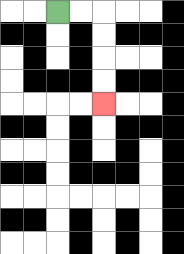{'start': '[2, 0]', 'end': '[4, 4]', 'path_directions': 'R,R,D,D,D,D', 'path_coordinates': '[[2, 0], [3, 0], [4, 0], [4, 1], [4, 2], [4, 3], [4, 4]]'}